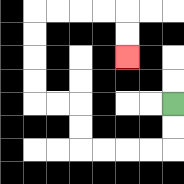{'start': '[7, 4]', 'end': '[5, 2]', 'path_directions': 'D,D,L,L,L,L,U,U,L,L,U,U,U,U,R,R,R,R,D,D', 'path_coordinates': '[[7, 4], [7, 5], [7, 6], [6, 6], [5, 6], [4, 6], [3, 6], [3, 5], [3, 4], [2, 4], [1, 4], [1, 3], [1, 2], [1, 1], [1, 0], [2, 0], [3, 0], [4, 0], [5, 0], [5, 1], [5, 2]]'}